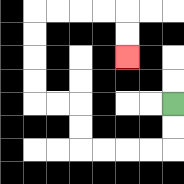{'start': '[7, 4]', 'end': '[5, 2]', 'path_directions': 'D,D,L,L,L,L,U,U,L,L,U,U,U,U,R,R,R,R,D,D', 'path_coordinates': '[[7, 4], [7, 5], [7, 6], [6, 6], [5, 6], [4, 6], [3, 6], [3, 5], [3, 4], [2, 4], [1, 4], [1, 3], [1, 2], [1, 1], [1, 0], [2, 0], [3, 0], [4, 0], [5, 0], [5, 1], [5, 2]]'}